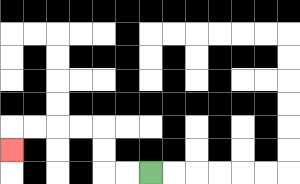{'start': '[6, 7]', 'end': '[0, 6]', 'path_directions': 'L,L,U,U,L,L,L,L,D', 'path_coordinates': '[[6, 7], [5, 7], [4, 7], [4, 6], [4, 5], [3, 5], [2, 5], [1, 5], [0, 5], [0, 6]]'}